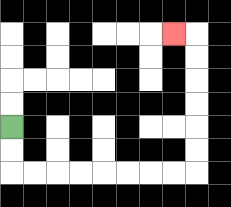{'start': '[0, 5]', 'end': '[7, 1]', 'path_directions': 'D,D,R,R,R,R,R,R,R,R,U,U,U,U,U,U,L', 'path_coordinates': '[[0, 5], [0, 6], [0, 7], [1, 7], [2, 7], [3, 7], [4, 7], [5, 7], [6, 7], [7, 7], [8, 7], [8, 6], [8, 5], [8, 4], [8, 3], [8, 2], [8, 1], [7, 1]]'}